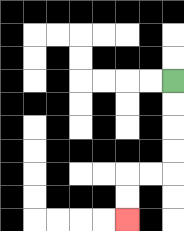{'start': '[7, 3]', 'end': '[5, 9]', 'path_directions': 'D,D,D,D,L,L,D,D', 'path_coordinates': '[[7, 3], [7, 4], [7, 5], [7, 6], [7, 7], [6, 7], [5, 7], [5, 8], [5, 9]]'}